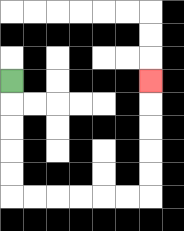{'start': '[0, 3]', 'end': '[6, 3]', 'path_directions': 'D,D,D,D,D,R,R,R,R,R,R,U,U,U,U,U', 'path_coordinates': '[[0, 3], [0, 4], [0, 5], [0, 6], [0, 7], [0, 8], [1, 8], [2, 8], [3, 8], [4, 8], [5, 8], [6, 8], [6, 7], [6, 6], [6, 5], [6, 4], [6, 3]]'}